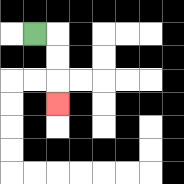{'start': '[1, 1]', 'end': '[2, 4]', 'path_directions': 'R,D,D,D', 'path_coordinates': '[[1, 1], [2, 1], [2, 2], [2, 3], [2, 4]]'}